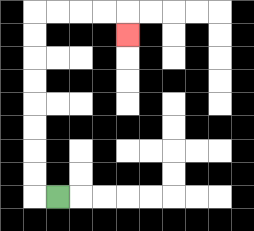{'start': '[2, 8]', 'end': '[5, 1]', 'path_directions': 'L,U,U,U,U,U,U,U,U,R,R,R,R,D', 'path_coordinates': '[[2, 8], [1, 8], [1, 7], [1, 6], [1, 5], [1, 4], [1, 3], [1, 2], [1, 1], [1, 0], [2, 0], [3, 0], [4, 0], [5, 0], [5, 1]]'}